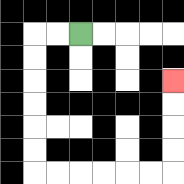{'start': '[3, 1]', 'end': '[7, 3]', 'path_directions': 'L,L,D,D,D,D,D,D,R,R,R,R,R,R,U,U,U,U', 'path_coordinates': '[[3, 1], [2, 1], [1, 1], [1, 2], [1, 3], [1, 4], [1, 5], [1, 6], [1, 7], [2, 7], [3, 7], [4, 7], [5, 7], [6, 7], [7, 7], [7, 6], [7, 5], [7, 4], [7, 3]]'}